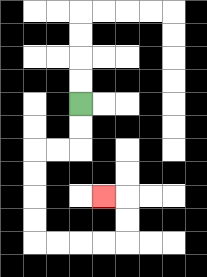{'start': '[3, 4]', 'end': '[4, 8]', 'path_directions': 'D,D,L,L,D,D,D,D,R,R,R,R,U,U,L', 'path_coordinates': '[[3, 4], [3, 5], [3, 6], [2, 6], [1, 6], [1, 7], [1, 8], [1, 9], [1, 10], [2, 10], [3, 10], [4, 10], [5, 10], [5, 9], [5, 8], [4, 8]]'}